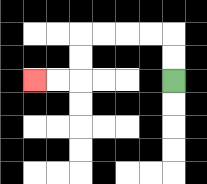{'start': '[7, 3]', 'end': '[1, 3]', 'path_directions': 'U,U,L,L,L,L,D,D,L,L', 'path_coordinates': '[[7, 3], [7, 2], [7, 1], [6, 1], [5, 1], [4, 1], [3, 1], [3, 2], [3, 3], [2, 3], [1, 3]]'}